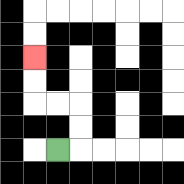{'start': '[2, 6]', 'end': '[1, 2]', 'path_directions': 'R,U,U,L,L,U,U', 'path_coordinates': '[[2, 6], [3, 6], [3, 5], [3, 4], [2, 4], [1, 4], [1, 3], [1, 2]]'}